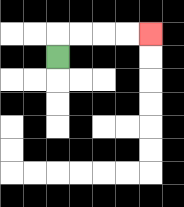{'start': '[2, 2]', 'end': '[6, 1]', 'path_directions': 'U,R,R,R,R', 'path_coordinates': '[[2, 2], [2, 1], [3, 1], [4, 1], [5, 1], [6, 1]]'}